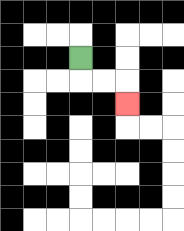{'start': '[3, 2]', 'end': '[5, 4]', 'path_directions': 'D,R,R,D', 'path_coordinates': '[[3, 2], [3, 3], [4, 3], [5, 3], [5, 4]]'}